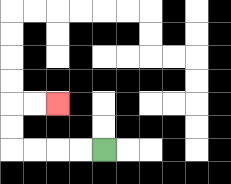{'start': '[4, 6]', 'end': '[2, 4]', 'path_directions': 'L,L,L,L,U,U,R,R', 'path_coordinates': '[[4, 6], [3, 6], [2, 6], [1, 6], [0, 6], [0, 5], [0, 4], [1, 4], [2, 4]]'}